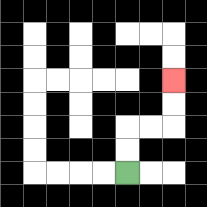{'start': '[5, 7]', 'end': '[7, 3]', 'path_directions': 'U,U,R,R,U,U', 'path_coordinates': '[[5, 7], [5, 6], [5, 5], [6, 5], [7, 5], [7, 4], [7, 3]]'}